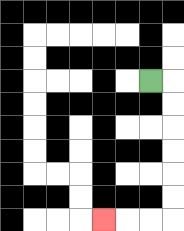{'start': '[6, 3]', 'end': '[4, 9]', 'path_directions': 'R,D,D,D,D,D,D,L,L,L', 'path_coordinates': '[[6, 3], [7, 3], [7, 4], [7, 5], [7, 6], [7, 7], [7, 8], [7, 9], [6, 9], [5, 9], [4, 9]]'}